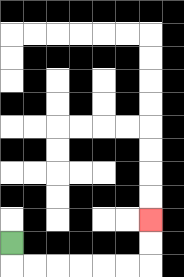{'start': '[0, 10]', 'end': '[6, 9]', 'path_directions': 'D,R,R,R,R,R,R,U,U', 'path_coordinates': '[[0, 10], [0, 11], [1, 11], [2, 11], [3, 11], [4, 11], [5, 11], [6, 11], [6, 10], [6, 9]]'}